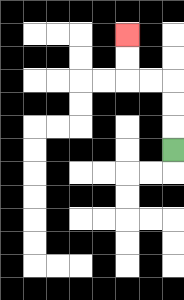{'start': '[7, 6]', 'end': '[5, 1]', 'path_directions': 'U,U,U,L,L,U,U', 'path_coordinates': '[[7, 6], [7, 5], [7, 4], [7, 3], [6, 3], [5, 3], [5, 2], [5, 1]]'}